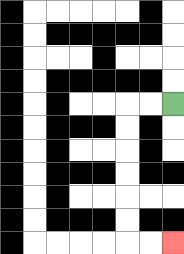{'start': '[7, 4]', 'end': '[7, 10]', 'path_directions': 'L,L,D,D,D,D,D,D,R,R', 'path_coordinates': '[[7, 4], [6, 4], [5, 4], [5, 5], [5, 6], [5, 7], [5, 8], [5, 9], [5, 10], [6, 10], [7, 10]]'}